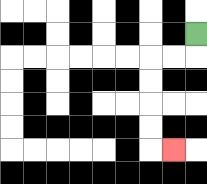{'start': '[8, 1]', 'end': '[7, 6]', 'path_directions': 'D,L,L,D,D,D,D,R', 'path_coordinates': '[[8, 1], [8, 2], [7, 2], [6, 2], [6, 3], [6, 4], [6, 5], [6, 6], [7, 6]]'}